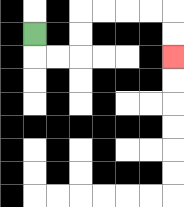{'start': '[1, 1]', 'end': '[7, 2]', 'path_directions': 'D,R,R,U,U,R,R,R,R,D,D', 'path_coordinates': '[[1, 1], [1, 2], [2, 2], [3, 2], [3, 1], [3, 0], [4, 0], [5, 0], [6, 0], [7, 0], [7, 1], [7, 2]]'}